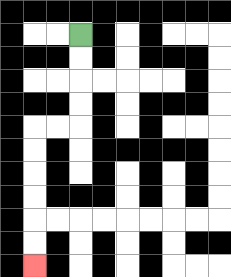{'start': '[3, 1]', 'end': '[1, 11]', 'path_directions': 'D,D,D,D,L,L,D,D,D,D,D,D', 'path_coordinates': '[[3, 1], [3, 2], [3, 3], [3, 4], [3, 5], [2, 5], [1, 5], [1, 6], [1, 7], [1, 8], [1, 9], [1, 10], [1, 11]]'}